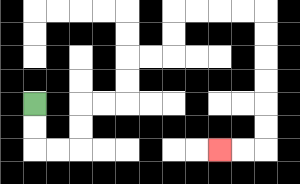{'start': '[1, 4]', 'end': '[9, 6]', 'path_directions': 'D,D,R,R,U,U,R,R,U,U,R,R,U,U,R,R,R,R,D,D,D,D,D,D,L,L', 'path_coordinates': '[[1, 4], [1, 5], [1, 6], [2, 6], [3, 6], [3, 5], [3, 4], [4, 4], [5, 4], [5, 3], [5, 2], [6, 2], [7, 2], [7, 1], [7, 0], [8, 0], [9, 0], [10, 0], [11, 0], [11, 1], [11, 2], [11, 3], [11, 4], [11, 5], [11, 6], [10, 6], [9, 6]]'}